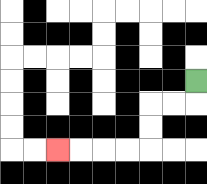{'start': '[8, 3]', 'end': '[2, 6]', 'path_directions': 'D,L,L,D,D,L,L,L,L', 'path_coordinates': '[[8, 3], [8, 4], [7, 4], [6, 4], [6, 5], [6, 6], [5, 6], [4, 6], [3, 6], [2, 6]]'}